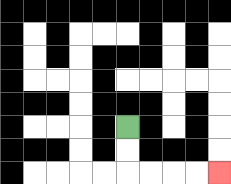{'start': '[5, 5]', 'end': '[9, 7]', 'path_directions': 'D,D,R,R,R,R', 'path_coordinates': '[[5, 5], [5, 6], [5, 7], [6, 7], [7, 7], [8, 7], [9, 7]]'}